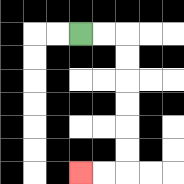{'start': '[3, 1]', 'end': '[3, 7]', 'path_directions': 'R,R,D,D,D,D,D,D,L,L', 'path_coordinates': '[[3, 1], [4, 1], [5, 1], [5, 2], [5, 3], [5, 4], [5, 5], [5, 6], [5, 7], [4, 7], [3, 7]]'}